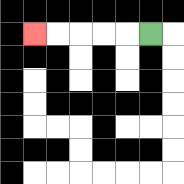{'start': '[6, 1]', 'end': '[1, 1]', 'path_directions': 'L,L,L,L,L', 'path_coordinates': '[[6, 1], [5, 1], [4, 1], [3, 1], [2, 1], [1, 1]]'}